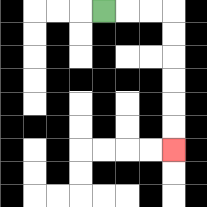{'start': '[4, 0]', 'end': '[7, 6]', 'path_directions': 'R,R,R,D,D,D,D,D,D', 'path_coordinates': '[[4, 0], [5, 0], [6, 0], [7, 0], [7, 1], [7, 2], [7, 3], [7, 4], [7, 5], [7, 6]]'}